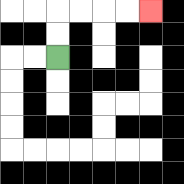{'start': '[2, 2]', 'end': '[6, 0]', 'path_directions': 'U,U,R,R,R,R', 'path_coordinates': '[[2, 2], [2, 1], [2, 0], [3, 0], [4, 0], [5, 0], [6, 0]]'}